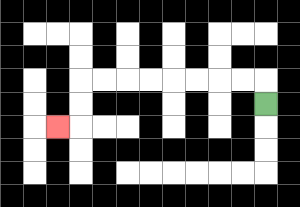{'start': '[11, 4]', 'end': '[2, 5]', 'path_directions': 'U,L,L,L,L,L,L,L,L,D,D,L', 'path_coordinates': '[[11, 4], [11, 3], [10, 3], [9, 3], [8, 3], [7, 3], [6, 3], [5, 3], [4, 3], [3, 3], [3, 4], [3, 5], [2, 5]]'}